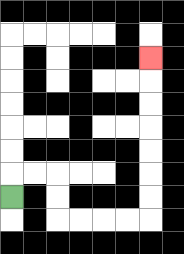{'start': '[0, 8]', 'end': '[6, 2]', 'path_directions': 'U,R,R,D,D,R,R,R,R,U,U,U,U,U,U,U', 'path_coordinates': '[[0, 8], [0, 7], [1, 7], [2, 7], [2, 8], [2, 9], [3, 9], [4, 9], [5, 9], [6, 9], [6, 8], [6, 7], [6, 6], [6, 5], [6, 4], [6, 3], [6, 2]]'}